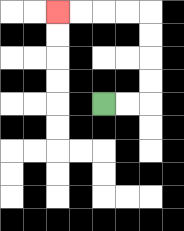{'start': '[4, 4]', 'end': '[2, 0]', 'path_directions': 'R,R,U,U,U,U,L,L,L,L', 'path_coordinates': '[[4, 4], [5, 4], [6, 4], [6, 3], [6, 2], [6, 1], [6, 0], [5, 0], [4, 0], [3, 0], [2, 0]]'}